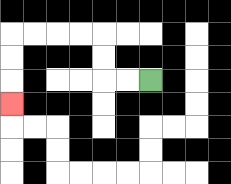{'start': '[6, 3]', 'end': '[0, 4]', 'path_directions': 'L,L,U,U,L,L,L,L,D,D,D', 'path_coordinates': '[[6, 3], [5, 3], [4, 3], [4, 2], [4, 1], [3, 1], [2, 1], [1, 1], [0, 1], [0, 2], [0, 3], [0, 4]]'}